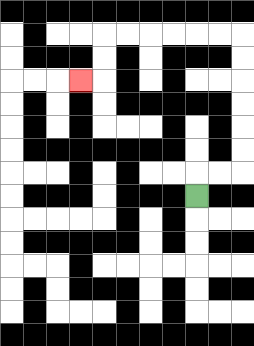{'start': '[8, 8]', 'end': '[3, 3]', 'path_directions': 'U,R,R,U,U,U,U,U,U,L,L,L,L,L,L,D,D,L', 'path_coordinates': '[[8, 8], [8, 7], [9, 7], [10, 7], [10, 6], [10, 5], [10, 4], [10, 3], [10, 2], [10, 1], [9, 1], [8, 1], [7, 1], [6, 1], [5, 1], [4, 1], [4, 2], [4, 3], [3, 3]]'}